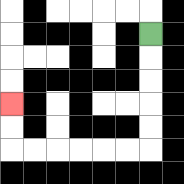{'start': '[6, 1]', 'end': '[0, 4]', 'path_directions': 'D,D,D,D,D,L,L,L,L,L,L,U,U', 'path_coordinates': '[[6, 1], [6, 2], [6, 3], [6, 4], [6, 5], [6, 6], [5, 6], [4, 6], [3, 6], [2, 6], [1, 6], [0, 6], [0, 5], [0, 4]]'}